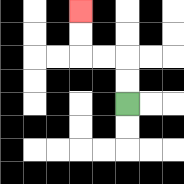{'start': '[5, 4]', 'end': '[3, 0]', 'path_directions': 'U,U,L,L,U,U', 'path_coordinates': '[[5, 4], [5, 3], [5, 2], [4, 2], [3, 2], [3, 1], [3, 0]]'}